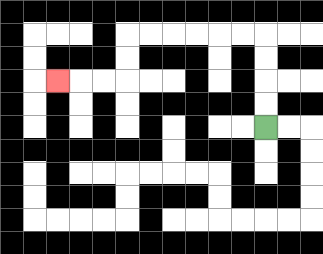{'start': '[11, 5]', 'end': '[2, 3]', 'path_directions': 'U,U,U,U,L,L,L,L,L,L,D,D,L,L,L', 'path_coordinates': '[[11, 5], [11, 4], [11, 3], [11, 2], [11, 1], [10, 1], [9, 1], [8, 1], [7, 1], [6, 1], [5, 1], [5, 2], [5, 3], [4, 3], [3, 3], [2, 3]]'}